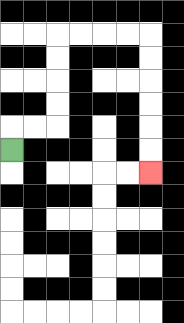{'start': '[0, 6]', 'end': '[6, 7]', 'path_directions': 'U,R,R,U,U,U,U,R,R,R,R,D,D,D,D,D,D', 'path_coordinates': '[[0, 6], [0, 5], [1, 5], [2, 5], [2, 4], [2, 3], [2, 2], [2, 1], [3, 1], [4, 1], [5, 1], [6, 1], [6, 2], [6, 3], [6, 4], [6, 5], [6, 6], [6, 7]]'}